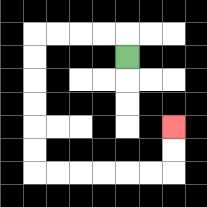{'start': '[5, 2]', 'end': '[7, 5]', 'path_directions': 'U,L,L,L,L,D,D,D,D,D,D,R,R,R,R,R,R,U,U', 'path_coordinates': '[[5, 2], [5, 1], [4, 1], [3, 1], [2, 1], [1, 1], [1, 2], [1, 3], [1, 4], [1, 5], [1, 6], [1, 7], [2, 7], [3, 7], [4, 7], [5, 7], [6, 7], [7, 7], [7, 6], [7, 5]]'}